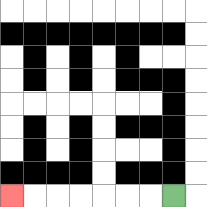{'start': '[7, 8]', 'end': '[0, 8]', 'path_directions': 'L,L,L,L,L,L,L', 'path_coordinates': '[[7, 8], [6, 8], [5, 8], [4, 8], [3, 8], [2, 8], [1, 8], [0, 8]]'}